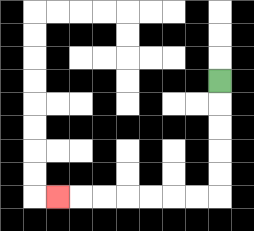{'start': '[9, 3]', 'end': '[2, 8]', 'path_directions': 'D,D,D,D,D,L,L,L,L,L,L,L', 'path_coordinates': '[[9, 3], [9, 4], [9, 5], [9, 6], [9, 7], [9, 8], [8, 8], [7, 8], [6, 8], [5, 8], [4, 8], [3, 8], [2, 8]]'}